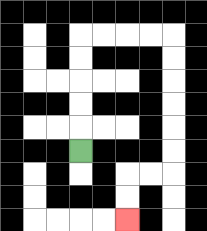{'start': '[3, 6]', 'end': '[5, 9]', 'path_directions': 'U,U,U,U,U,R,R,R,R,D,D,D,D,D,D,L,L,D,D', 'path_coordinates': '[[3, 6], [3, 5], [3, 4], [3, 3], [3, 2], [3, 1], [4, 1], [5, 1], [6, 1], [7, 1], [7, 2], [7, 3], [7, 4], [7, 5], [7, 6], [7, 7], [6, 7], [5, 7], [5, 8], [5, 9]]'}